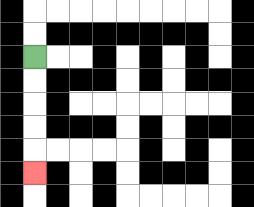{'start': '[1, 2]', 'end': '[1, 7]', 'path_directions': 'D,D,D,D,D', 'path_coordinates': '[[1, 2], [1, 3], [1, 4], [1, 5], [1, 6], [1, 7]]'}